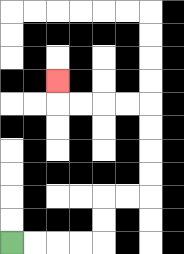{'start': '[0, 10]', 'end': '[2, 3]', 'path_directions': 'R,R,R,R,U,U,R,R,U,U,U,U,L,L,L,L,U', 'path_coordinates': '[[0, 10], [1, 10], [2, 10], [3, 10], [4, 10], [4, 9], [4, 8], [5, 8], [6, 8], [6, 7], [6, 6], [6, 5], [6, 4], [5, 4], [4, 4], [3, 4], [2, 4], [2, 3]]'}